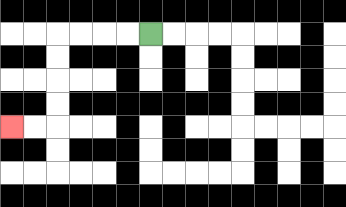{'start': '[6, 1]', 'end': '[0, 5]', 'path_directions': 'L,L,L,L,D,D,D,D,L,L', 'path_coordinates': '[[6, 1], [5, 1], [4, 1], [3, 1], [2, 1], [2, 2], [2, 3], [2, 4], [2, 5], [1, 5], [0, 5]]'}